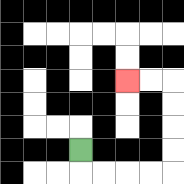{'start': '[3, 6]', 'end': '[5, 3]', 'path_directions': 'D,R,R,R,R,U,U,U,U,L,L', 'path_coordinates': '[[3, 6], [3, 7], [4, 7], [5, 7], [6, 7], [7, 7], [7, 6], [7, 5], [7, 4], [7, 3], [6, 3], [5, 3]]'}